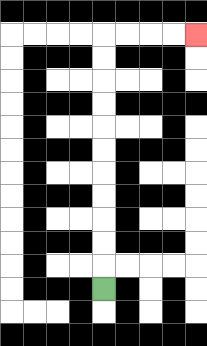{'start': '[4, 12]', 'end': '[8, 1]', 'path_directions': 'U,U,U,U,U,U,U,U,U,U,U,R,R,R,R', 'path_coordinates': '[[4, 12], [4, 11], [4, 10], [4, 9], [4, 8], [4, 7], [4, 6], [4, 5], [4, 4], [4, 3], [4, 2], [4, 1], [5, 1], [6, 1], [7, 1], [8, 1]]'}